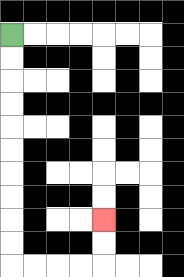{'start': '[0, 1]', 'end': '[4, 9]', 'path_directions': 'D,D,D,D,D,D,D,D,D,D,R,R,R,R,U,U', 'path_coordinates': '[[0, 1], [0, 2], [0, 3], [0, 4], [0, 5], [0, 6], [0, 7], [0, 8], [0, 9], [0, 10], [0, 11], [1, 11], [2, 11], [3, 11], [4, 11], [4, 10], [4, 9]]'}